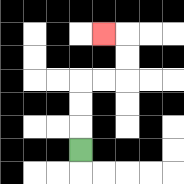{'start': '[3, 6]', 'end': '[4, 1]', 'path_directions': 'U,U,U,R,R,U,U,L', 'path_coordinates': '[[3, 6], [3, 5], [3, 4], [3, 3], [4, 3], [5, 3], [5, 2], [5, 1], [4, 1]]'}